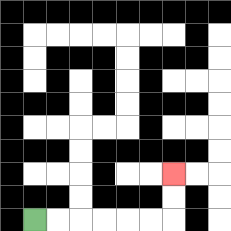{'start': '[1, 9]', 'end': '[7, 7]', 'path_directions': 'R,R,R,R,R,R,U,U', 'path_coordinates': '[[1, 9], [2, 9], [3, 9], [4, 9], [5, 9], [6, 9], [7, 9], [7, 8], [7, 7]]'}